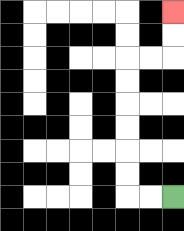{'start': '[7, 8]', 'end': '[7, 0]', 'path_directions': 'L,L,U,U,U,U,U,U,R,R,U,U', 'path_coordinates': '[[7, 8], [6, 8], [5, 8], [5, 7], [5, 6], [5, 5], [5, 4], [5, 3], [5, 2], [6, 2], [7, 2], [7, 1], [7, 0]]'}